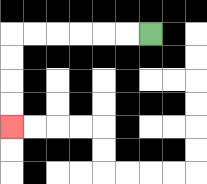{'start': '[6, 1]', 'end': '[0, 5]', 'path_directions': 'L,L,L,L,L,L,D,D,D,D', 'path_coordinates': '[[6, 1], [5, 1], [4, 1], [3, 1], [2, 1], [1, 1], [0, 1], [0, 2], [0, 3], [0, 4], [0, 5]]'}